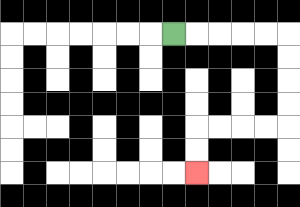{'start': '[7, 1]', 'end': '[8, 7]', 'path_directions': 'R,R,R,R,R,D,D,D,D,L,L,L,L,D,D', 'path_coordinates': '[[7, 1], [8, 1], [9, 1], [10, 1], [11, 1], [12, 1], [12, 2], [12, 3], [12, 4], [12, 5], [11, 5], [10, 5], [9, 5], [8, 5], [8, 6], [8, 7]]'}